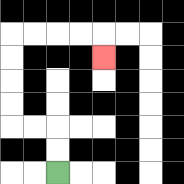{'start': '[2, 7]', 'end': '[4, 2]', 'path_directions': 'U,U,L,L,U,U,U,U,R,R,R,R,D', 'path_coordinates': '[[2, 7], [2, 6], [2, 5], [1, 5], [0, 5], [0, 4], [0, 3], [0, 2], [0, 1], [1, 1], [2, 1], [3, 1], [4, 1], [4, 2]]'}